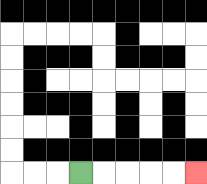{'start': '[3, 7]', 'end': '[8, 7]', 'path_directions': 'R,R,R,R,R', 'path_coordinates': '[[3, 7], [4, 7], [5, 7], [6, 7], [7, 7], [8, 7]]'}